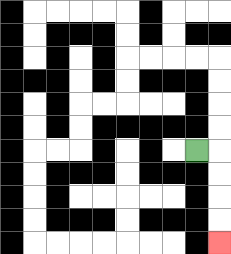{'start': '[8, 6]', 'end': '[9, 10]', 'path_directions': 'R,D,D,D,D', 'path_coordinates': '[[8, 6], [9, 6], [9, 7], [9, 8], [9, 9], [9, 10]]'}